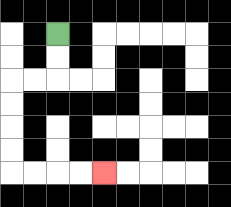{'start': '[2, 1]', 'end': '[4, 7]', 'path_directions': 'D,D,L,L,D,D,D,D,R,R,R,R', 'path_coordinates': '[[2, 1], [2, 2], [2, 3], [1, 3], [0, 3], [0, 4], [0, 5], [0, 6], [0, 7], [1, 7], [2, 7], [3, 7], [4, 7]]'}